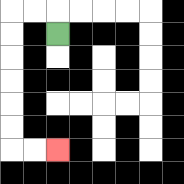{'start': '[2, 1]', 'end': '[2, 6]', 'path_directions': 'U,L,L,D,D,D,D,D,D,R,R', 'path_coordinates': '[[2, 1], [2, 0], [1, 0], [0, 0], [0, 1], [0, 2], [0, 3], [0, 4], [0, 5], [0, 6], [1, 6], [2, 6]]'}